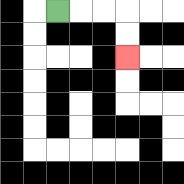{'start': '[2, 0]', 'end': '[5, 2]', 'path_directions': 'R,R,R,D,D', 'path_coordinates': '[[2, 0], [3, 0], [4, 0], [5, 0], [5, 1], [5, 2]]'}